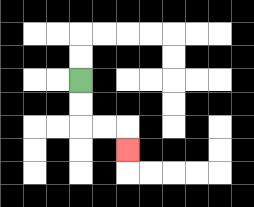{'start': '[3, 3]', 'end': '[5, 6]', 'path_directions': 'D,D,R,R,D', 'path_coordinates': '[[3, 3], [3, 4], [3, 5], [4, 5], [5, 5], [5, 6]]'}